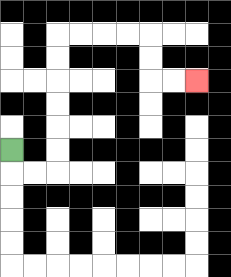{'start': '[0, 6]', 'end': '[8, 3]', 'path_directions': 'D,R,R,U,U,U,U,U,U,R,R,R,R,D,D,R,R', 'path_coordinates': '[[0, 6], [0, 7], [1, 7], [2, 7], [2, 6], [2, 5], [2, 4], [2, 3], [2, 2], [2, 1], [3, 1], [4, 1], [5, 1], [6, 1], [6, 2], [6, 3], [7, 3], [8, 3]]'}